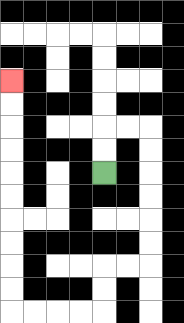{'start': '[4, 7]', 'end': '[0, 3]', 'path_directions': 'U,U,R,R,D,D,D,D,D,D,L,L,D,D,L,L,L,L,U,U,U,U,U,U,U,U,U,U', 'path_coordinates': '[[4, 7], [4, 6], [4, 5], [5, 5], [6, 5], [6, 6], [6, 7], [6, 8], [6, 9], [6, 10], [6, 11], [5, 11], [4, 11], [4, 12], [4, 13], [3, 13], [2, 13], [1, 13], [0, 13], [0, 12], [0, 11], [0, 10], [0, 9], [0, 8], [0, 7], [0, 6], [0, 5], [0, 4], [0, 3]]'}